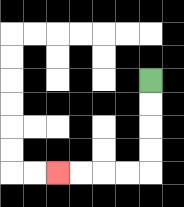{'start': '[6, 3]', 'end': '[2, 7]', 'path_directions': 'D,D,D,D,L,L,L,L', 'path_coordinates': '[[6, 3], [6, 4], [6, 5], [6, 6], [6, 7], [5, 7], [4, 7], [3, 7], [2, 7]]'}